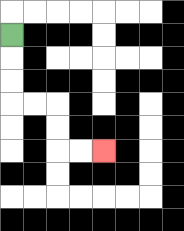{'start': '[0, 1]', 'end': '[4, 6]', 'path_directions': 'D,D,D,R,R,D,D,R,R', 'path_coordinates': '[[0, 1], [0, 2], [0, 3], [0, 4], [1, 4], [2, 4], [2, 5], [2, 6], [3, 6], [4, 6]]'}